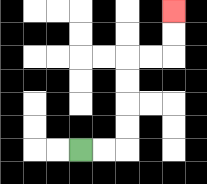{'start': '[3, 6]', 'end': '[7, 0]', 'path_directions': 'R,R,U,U,U,U,R,R,U,U', 'path_coordinates': '[[3, 6], [4, 6], [5, 6], [5, 5], [5, 4], [5, 3], [5, 2], [6, 2], [7, 2], [7, 1], [7, 0]]'}